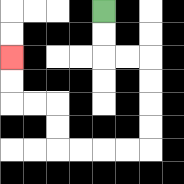{'start': '[4, 0]', 'end': '[0, 2]', 'path_directions': 'D,D,R,R,D,D,D,D,L,L,L,L,U,U,L,L,U,U', 'path_coordinates': '[[4, 0], [4, 1], [4, 2], [5, 2], [6, 2], [6, 3], [6, 4], [6, 5], [6, 6], [5, 6], [4, 6], [3, 6], [2, 6], [2, 5], [2, 4], [1, 4], [0, 4], [0, 3], [0, 2]]'}